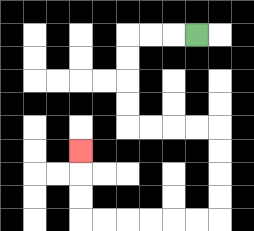{'start': '[8, 1]', 'end': '[3, 6]', 'path_directions': 'L,L,L,D,D,D,D,R,R,R,R,D,D,D,D,L,L,L,L,L,L,U,U,U', 'path_coordinates': '[[8, 1], [7, 1], [6, 1], [5, 1], [5, 2], [5, 3], [5, 4], [5, 5], [6, 5], [7, 5], [8, 5], [9, 5], [9, 6], [9, 7], [9, 8], [9, 9], [8, 9], [7, 9], [6, 9], [5, 9], [4, 9], [3, 9], [3, 8], [3, 7], [3, 6]]'}